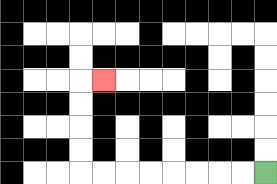{'start': '[11, 7]', 'end': '[4, 3]', 'path_directions': 'L,L,L,L,L,L,L,L,U,U,U,U,R', 'path_coordinates': '[[11, 7], [10, 7], [9, 7], [8, 7], [7, 7], [6, 7], [5, 7], [4, 7], [3, 7], [3, 6], [3, 5], [3, 4], [3, 3], [4, 3]]'}